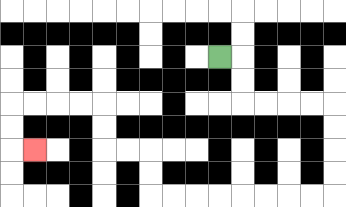{'start': '[9, 2]', 'end': '[1, 6]', 'path_directions': 'R,D,D,R,R,R,R,D,D,D,D,L,L,L,L,L,L,L,L,U,U,L,L,U,U,L,L,L,L,D,D,R', 'path_coordinates': '[[9, 2], [10, 2], [10, 3], [10, 4], [11, 4], [12, 4], [13, 4], [14, 4], [14, 5], [14, 6], [14, 7], [14, 8], [13, 8], [12, 8], [11, 8], [10, 8], [9, 8], [8, 8], [7, 8], [6, 8], [6, 7], [6, 6], [5, 6], [4, 6], [4, 5], [4, 4], [3, 4], [2, 4], [1, 4], [0, 4], [0, 5], [0, 6], [1, 6]]'}